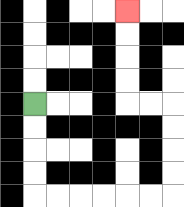{'start': '[1, 4]', 'end': '[5, 0]', 'path_directions': 'D,D,D,D,R,R,R,R,R,R,U,U,U,U,L,L,U,U,U,U', 'path_coordinates': '[[1, 4], [1, 5], [1, 6], [1, 7], [1, 8], [2, 8], [3, 8], [4, 8], [5, 8], [6, 8], [7, 8], [7, 7], [7, 6], [7, 5], [7, 4], [6, 4], [5, 4], [5, 3], [5, 2], [5, 1], [5, 0]]'}